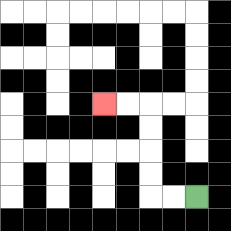{'start': '[8, 8]', 'end': '[4, 4]', 'path_directions': 'L,L,U,U,U,U,L,L', 'path_coordinates': '[[8, 8], [7, 8], [6, 8], [6, 7], [6, 6], [6, 5], [6, 4], [5, 4], [4, 4]]'}